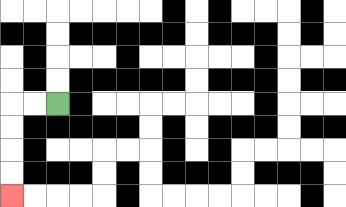{'start': '[2, 4]', 'end': '[0, 8]', 'path_directions': 'L,L,D,D,D,D', 'path_coordinates': '[[2, 4], [1, 4], [0, 4], [0, 5], [0, 6], [0, 7], [0, 8]]'}